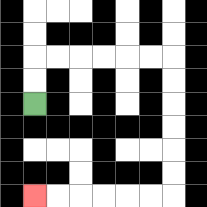{'start': '[1, 4]', 'end': '[1, 8]', 'path_directions': 'U,U,R,R,R,R,R,R,D,D,D,D,D,D,L,L,L,L,L,L', 'path_coordinates': '[[1, 4], [1, 3], [1, 2], [2, 2], [3, 2], [4, 2], [5, 2], [6, 2], [7, 2], [7, 3], [7, 4], [7, 5], [7, 6], [7, 7], [7, 8], [6, 8], [5, 8], [4, 8], [3, 8], [2, 8], [1, 8]]'}